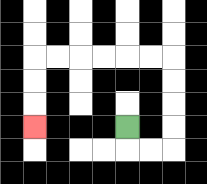{'start': '[5, 5]', 'end': '[1, 5]', 'path_directions': 'D,R,R,U,U,U,U,L,L,L,L,L,L,D,D,D', 'path_coordinates': '[[5, 5], [5, 6], [6, 6], [7, 6], [7, 5], [7, 4], [7, 3], [7, 2], [6, 2], [5, 2], [4, 2], [3, 2], [2, 2], [1, 2], [1, 3], [1, 4], [1, 5]]'}